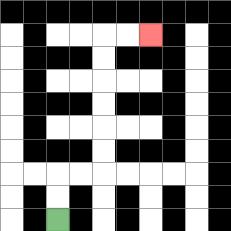{'start': '[2, 9]', 'end': '[6, 1]', 'path_directions': 'U,U,R,R,U,U,U,U,U,U,R,R', 'path_coordinates': '[[2, 9], [2, 8], [2, 7], [3, 7], [4, 7], [4, 6], [4, 5], [4, 4], [4, 3], [4, 2], [4, 1], [5, 1], [6, 1]]'}